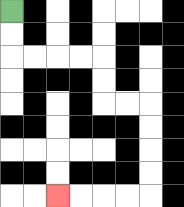{'start': '[0, 0]', 'end': '[2, 8]', 'path_directions': 'D,D,R,R,R,R,D,D,R,R,D,D,D,D,L,L,L,L', 'path_coordinates': '[[0, 0], [0, 1], [0, 2], [1, 2], [2, 2], [3, 2], [4, 2], [4, 3], [4, 4], [5, 4], [6, 4], [6, 5], [6, 6], [6, 7], [6, 8], [5, 8], [4, 8], [3, 8], [2, 8]]'}